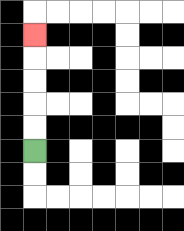{'start': '[1, 6]', 'end': '[1, 1]', 'path_directions': 'U,U,U,U,U', 'path_coordinates': '[[1, 6], [1, 5], [1, 4], [1, 3], [1, 2], [1, 1]]'}